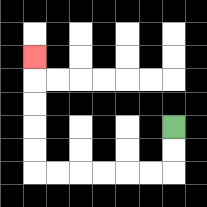{'start': '[7, 5]', 'end': '[1, 2]', 'path_directions': 'D,D,L,L,L,L,L,L,U,U,U,U,U', 'path_coordinates': '[[7, 5], [7, 6], [7, 7], [6, 7], [5, 7], [4, 7], [3, 7], [2, 7], [1, 7], [1, 6], [1, 5], [1, 4], [1, 3], [1, 2]]'}